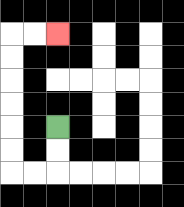{'start': '[2, 5]', 'end': '[2, 1]', 'path_directions': 'D,D,L,L,U,U,U,U,U,U,R,R', 'path_coordinates': '[[2, 5], [2, 6], [2, 7], [1, 7], [0, 7], [0, 6], [0, 5], [0, 4], [0, 3], [0, 2], [0, 1], [1, 1], [2, 1]]'}